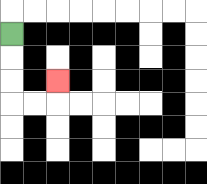{'start': '[0, 1]', 'end': '[2, 3]', 'path_directions': 'D,D,D,R,R,U', 'path_coordinates': '[[0, 1], [0, 2], [0, 3], [0, 4], [1, 4], [2, 4], [2, 3]]'}